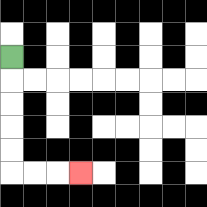{'start': '[0, 2]', 'end': '[3, 7]', 'path_directions': 'D,D,D,D,D,R,R,R', 'path_coordinates': '[[0, 2], [0, 3], [0, 4], [0, 5], [0, 6], [0, 7], [1, 7], [2, 7], [3, 7]]'}